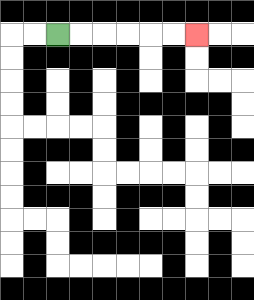{'start': '[2, 1]', 'end': '[8, 1]', 'path_directions': 'R,R,R,R,R,R', 'path_coordinates': '[[2, 1], [3, 1], [4, 1], [5, 1], [6, 1], [7, 1], [8, 1]]'}